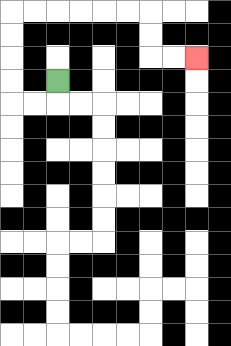{'start': '[2, 3]', 'end': '[8, 2]', 'path_directions': 'D,L,L,U,U,U,U,R,R,R,R,R,R,D,D,R,R', 'path_coordinates': '[[2, 3], [2, 4], [1, 4], [0, 4], [0, 3], [0, 2], [0, 1], [0, 0], [1, 0], [2, 0], [3, 0], [4, 0], [5, 0], [6, 0], [6, 1], [6, 2], [7, 2], [8, 2]]'}